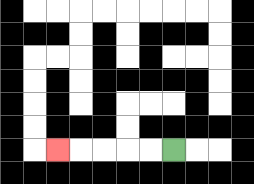{'start': '[7, 6]', 'end': '[2, 6]', 'path_directions': 'L,L,L,L,L', 'path_coordinates': '[[7, 6], [6, 6], [5, 6], [4, 6], [3, 6], [2, 6]]'}